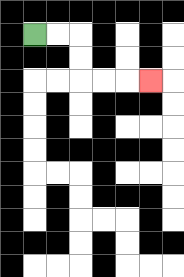{'start': '[1, 1]', 'end': '[6, 3]', 'path_directions': 'R,R,D,D,R,R,R', 'path_coordinates': '[[1, 1], [2, 1], [3, 1], [3, 2], [3, 3], [4, 3], [5, 3], [6, 3]]'}